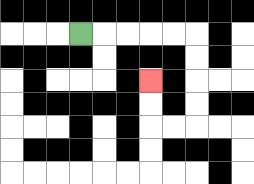{'start': '[3, 1]', 'end': '[6, 3]', 'path_directions': 'R,R,R,R,R,D,D,D,D,L,L,U,U', 'path_coordinates': '[[3, 1], [4, 1], [5, 1], [6, 1], [7, 1], [8, 1], [8, 2], [8, 3], [8, 4], [8, 5], [7, 5], [6, 5], [6, 4], [6, 3]]'}